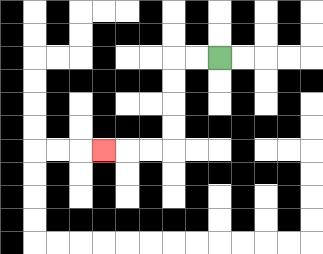{'start': '[9, 2]', 'end': '[4, 6]', 'path_directions': 'L,L,D,D,D,D,L,L,L', 'path_coordinates': '[[9, 2], [8, 2], [7, 2], [7, 3], [7, 4], [7, 5], [7, 6], [6, 6], [5, 6], [4, 6]]'}